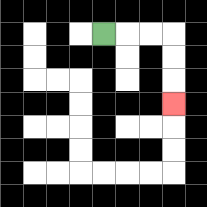{'start': '[4, 1]', 'end': '[7, 4]', 'path_directions': 'R,R,R,D,D,D', 'path_coordinates': '[[4, 1], [5, 1], [6, 1], [7, 1], [7, 2], [7, 3], [7, 4]]'}